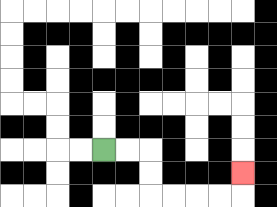{'start': '[4, 6]', 'end': '[10, 7]', 'path_directions': 'R,R,D,D,R,R,R,R,U', 'path_coordinates': '[[4, 6], [5, 6], [6, 6], [6, 7], [6, 8], [7, 8], [8, 8], [9, 8], [10, 8], [10, 7]]'}